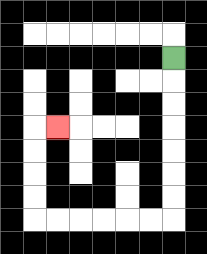{'start': '[7, 2]', 'end': '[2, 5]', 'path_directions': 'D,D,D,D,D,D,D,L,L,L,L,L,L,U,U,U,U,R', 'path_coordinates': '[[7, 2], [7, 3], [7, 4], [7, 5], [7, 6], [7, 7], [7, 8], [7, 9], [6, 9], [5, 9], [4, 9], [3, 9], [2, 9], [1, 9], [1, 8], [1, 7], [1, 6], [1, 5], [2, 5]]'}